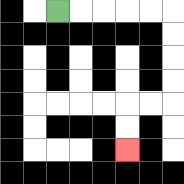{'start': '[2, 0]', 'end': '[5, 6]', 'path_directions': 'R,R,R,R,R,D,D,D,D,L,L,D,D', 'path_coordinates': '[[2, 0], [3, 0], [4, 0], [5, 0], [6, 0], [7, 0], [7, 1], [7, 2], [7, 3], [7, 4], [6, 4], [5, 4], [5, 5], [5, 6]]'}